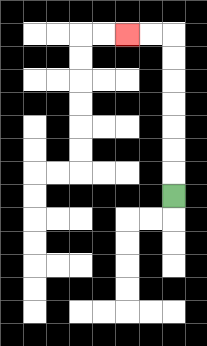{'start': '[7, 8]', 'end': '[5, 1]', 'path_directions': 'U,U,U,U,U,U,U,L,L', 'path_coordinates': '[[7, 8], [7, 7], [7, 6], [7, 5], [7, 4], [7, 3], [7, 2], [7, 1], [6, 1], [5, 1]]'}